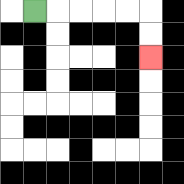{'start': '[1, 0]', 'end': '[6, 2]', 'path_directions': 'R,R,R,R,R,D,D', 'path_coordinates': '[[1, 0], [2, 0], [3, 0], [4, 0], [5, 0], [6, 0], [6, 1], [6, 2]]'}